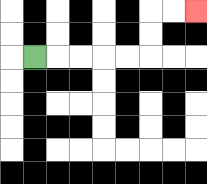{'start': '[1, 2]', 'end': '[8, 0]', 'path_directions': 'R,R,R,R,R,U,U,R,R', 'path_coordinates': '[[1, 2], [2, 2], [3, 2], [4, 2], [5, 2], [6, 2], [6, 1], [6, 0], [7, 0], [8, 0]]'}